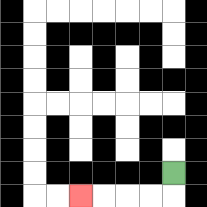{'start': '[7, 7]', 'end': '[3, 8]', 'path_directions': 'D,L,L,L,L', 'path_coordinates': '[[7, 7], [7, 8], [6, 8], [5, 8], [4, 8], [3, 8]]'}